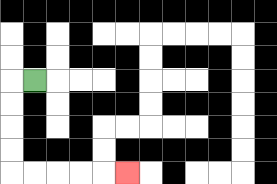{'start': '[1, 3]', 'end': '[5, 7]', 'path_directions': 'L,D,D,D,D,R,R,R,R,R', 'path_coordinates': '[[1, 3], [0, 3], [0, 4], [0, 5], [0, 6], [0, 7], [1, 7], [2, 7], [3, 7], [4, 7], [5, 7]]'}